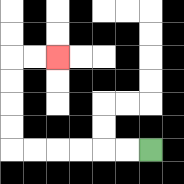{'start': '[6, 6]', 'end': '[2, 2]', 'path_directions': 'L,L,L,L,L,L,U,U,U,U,R,R', 'path_coordinates': '[[6, 6], [5, 6], [4, 6], [3, 6], [2, 6], [1, 6], [0, 6], [0, 5], [0, 4], [0, 3], [0, 2], [1, 2], [2, 2]]'}